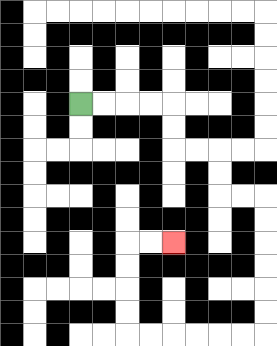{'start': '[3, 4]', 'end': '[7, 10]', 'path_directions': 'R,R,R,R,D,D,R,R,D,D,R,R,D,D,D,D,D,D,L,L,L,L,L,L,U,U,U,U,R,R', 'path_coordinates': '[[3, 4], [4, 4], [5, 4], [6, 4], [7, 4], [7, 5], [7, 6], [8, 6], [9, 6], [9, 7], [9, 8], [10, 8], [11, 8], [11, 9], [11, 10], [11, 11], [11, 12], [11, 13], [11, 14], [10, 14], [9, 14], [8, 14], [7, 14], [6, 14], [5, 14], [5, 13], [5, 12], [5, 11], [5, 10], [6, 10], [7, 10]]'}